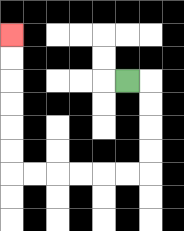{'start': '[5, 3]', 'end': '[0, 1]', 'path_directions': 'R,D,D,D,D,L,L,L,L,L,L,U,U,U,U,U,U', 'path_coordinates': '[[5, 3], [6, 3], [6, 4], [6, 5], [6, 6], [6, 7], [5, 7], [4, 7], [3, 7], [2, 7], [1, 7], [0, 7], [0, 6], [0, 5], [0, 4], [0, 3], [0, 2], [0, 1]]'}